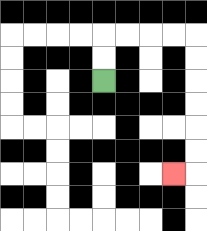{'start': '[4, 3]', 'end': '[7, 7]', 'path_directions': 'U,U,R,R,R,R,D,D,D,D,D,D,L', 'path_coordinates': '[[4, 3], [4, 2], [4, 1], [5, 1], [6, 1], [7, 1], [8, 1], [8, 2], [8, 3], [8, 4], [8, 5], [8, 6], [8, 7], [7, 7]]'}